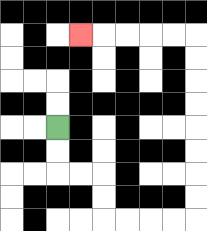{'start': '[2, 5]', 'end': '[3, 1]', 'path_directions': 'D,D,R,R,D,D,R,R,R,R,U,U,U,U,U,U,U,U,L,L,L,L,L', 'path_coordinates': '[[2, 5], [2, 6], [2, 7], [3, 7], [4, 7], [4, 8], [4, 9], [5, 9], [6, 9], [7, 9], [8, 9], [8, 8], [8, 7], [8, 6], [8, 5], [8, 4], [8, 3], [8, 2], [8, 1], [7, 1], [6, 1], [5, 1], [4, 1], [3, 1]]'}